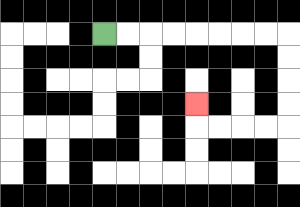{'start': '[4, 1]', 'end': '[8, 4]', 'path_directions': 'R,R,R,R,R,R,R,R,D,D,D,D,L,L,L,L,U', 'path_coordinates': '[[4, 1], [5, 1], [6, 1], [7, 1], [8, 1], [9, 1], [10, 1], [11, 1], [12, 1], [12, 2], [12, 3], [12, 4], [12, 5], [11, 5], [10, 5], [9, 5], [8, 5], [8, 4]]'}